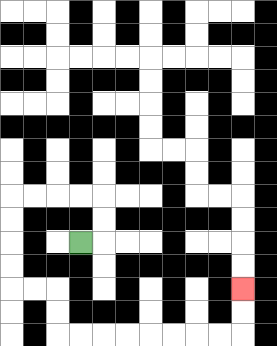{'start': '[3, 10]', 'end': '[10, 12]', 'path_directions': 'R,U,U,L,L,L,L,D,D,D,D,R,R,D,D,R,R,R,R,R,R,R,R,U,U', 'path_coordinates': '[[3, 10], [4, 10], [4, 9], [4, 8], [3, 8], [2, 8], [1, 8], [0, 8], [0, 9], [0, 10], [0, 11], [0, 12], [1, 12], [2, 12], [2, 13], [2, 14], [3, 14], [4, 14], [5, 14], [6, 14], [7, 14], [8, 14], [9, 14], [10, 14], [10, 13], [10, 12]]'}